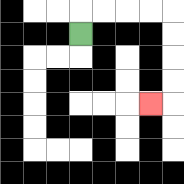{'start': '[3, 1]', 'end': '[6, 4]', 'path_directions': 'U,R,R,R,R,D,D,D,D,L', 'path_coordinates': '[[3, 1], [3, 0], [4, 0], [5, 0], [6, 0], [7, 0], [7, 1], [7, 2], [7, 3], [7, 4], [6, 4]]'}